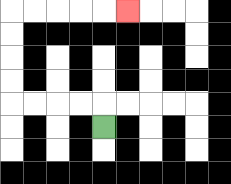{'start': '[4, 5]', 'end': '[5, 0]', 'path_directions': 'U,L,L,L,L,U,U,U,U,R,R,R,R,R', 'path_coordinates': '[[4, 5], [4, 4], [3, 4], [2, 4], [1, 4], [0, 4], [0, 3], [0, 2], [0, 1], [0, 0], [1, 0], [2, 0], [3, 0], [4, 0], [5, 0]]'}